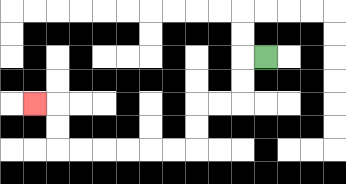{'start': '[11, 2]', 'end': '[1, 4]', 'path_directions': 'L,D,D,L,L,D,D,L,L,L,L,L,L,U,U,L', 'path_coordinates': '[[11, 2], [10, 2], [10, 3], [10, 4], [9, 4], [8, 4], [8, 5], [8, 6], [7, 6], [6, 6], [5, 6], [4, 6], [3, 6], [2, 6], [2, 5], [2, 4], [1, 4]]'}